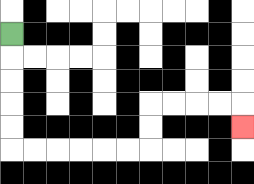{'start': '[0, 1]', 'end': '[10, 5]', 'path_directions': 'D,D,D,D,D,R,R,R,R,R,R,U,U,R,R,R,R,D', 'path_coordinates': '[[0, 1], [0, 2], [0, 3], [0, 4], [0, 5], [0, 6], [1, 6], [2, 6], [3, 6], [4, 6], [5, 6], [6, 6], [6, 5], [6, 4], [7, 4], [8, 4], [9, 4], [10, 4], [10, 5]]'}